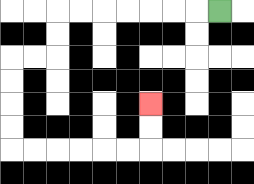{'start': '[9, 0]', 'end': '[6, 4]', 'path_directions': 'L,L,L,L,L,L,L,D,D,L,L,D,D,D,D,R,R,R,R,R,R,U,U', 'path_coordinates': '[[9, 0], [8, 0], [7, 0], [6, 0], [5, 0], [4, 0], [3, 0], [2, 0], [2, 1], [2, 2], [1, 2], [0, 2], [0, 3], [0, 4], [0, 5], [0, 6], [1, 6], [2, 6], [3, 6], [4, 6], [5, 6], [6, 6], [6, 5], [6, 4]]'}